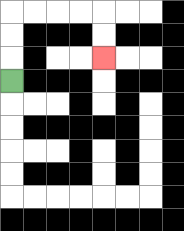{'start': '[0, 3]', 'end': '[4, 2]', 'path_directions': 'U,U,U,R,R,R,R,D,D', 'path_coordinates': '[[0, 3], [0, 2], [0, 1], [0, 0], [1, 0], [2, 0], [3, 0], [4, 0], [4, 1], [4, 2]]'}